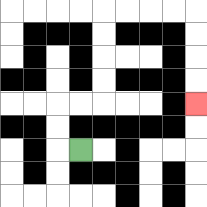{'start': '[3, 6]', 'end': '[8, 4]', 'path_directions': 'L,U,U,R,R,U,U,U,U,R,R,R,R,D,D,D,D', 'path_coordinates': '[[3, 6], [2, 6], [2, 5], [2, 4], [3, 4], [4, 4], [4, 3], [4, 2], [4, 1], [4, 0], [5, 0], [6, 0], [7, 0], [8, 0], [8, 1], [8, 2], [8, 3], [8, 4]]'}